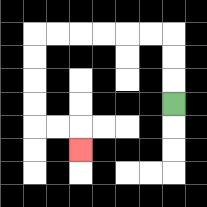{'start': '[7, 4]', 'end': '[3, 6]', 'path_directions': 'U,U,U,L,L,L,L,L,L,D,D,D,D,R,R,D', 'path_coordinates': '[[7, 4], [7, 3], [7, 2], [7, 1], [6, 1], [5, 1], [4, 1], [3, 1], [2, 1], [1, 1], [1, 2], [1, 3], [1, 4], [1, 5], [2, 5], [3, 5], [3, 6]]'}